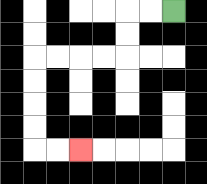{'start': '[7, 0]', 'end': '[3, 6]', 'path_directions': 'L,L,D,D,L,L,L,L,D,D,D,D,R,R', 'path_coordinates': '[[7, 0], [6, 0], [5, 0], [5, 1], [5, 2], [4, 2], [3, 2], [2, 2], [1, 2], [1, 3], [1, 4], [1, 5], [1, 6], [2, 6], [3, 6]]'}